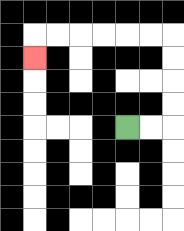{'start': '[5, 5]', 'end': '[1, 2]', 'path_directions': 'R,R,U,U,U,U,L,L,L,L,L,L,D', 'path_coordinates': '[[5, 5], [6, 5], [7, 5], [7, 4], [7, 3], [7, 2], [7, 1], [6, 1], [5, 1], [4, 1], [3, 1], [2, 1], [1, 1], [1, 2]]'}